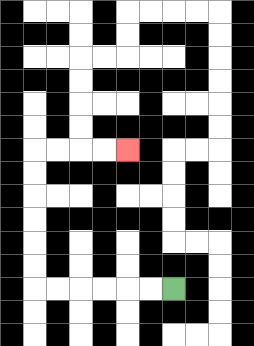{'start': '[7, 12]', 'end': '[5, 6]', 'path_directions': 'L,L,L,L,L,L,U,U,U,U,U,U,R,R,R,R', 'path_coordinates': '[[7, 12], [6, 12], [5, 12], [4, 12], [3, 12], [2, 12], [1, 12], [1, 11], [1, 10], [1, 9], [1, 8], [1, 7], [1, 6], [2, 6], [3, 6], [4, 6], [5, 6]]'}